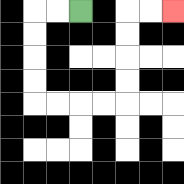{'start': '[3, 0]', 'end': '[7, 0]', 'path_directions': 'L,L,D,D,D,D,R,R,R,R,U,U,U,U,R,R', 'path_coordinates': '[[3, 0], [2, 0], [1, 0], [1, 1], [1, 2], [1, 3], [1, 4], [2, 4], [3, 4], [4, 4], [5, 4], [5, 3], [5, 2], [5, 1], [5, 0], [6, 0], [7, 0]]'}